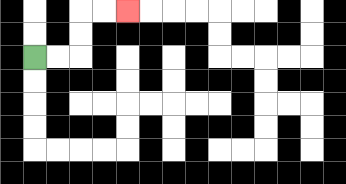{'start': '[1, 2]', 'end': '[5, 0]', 'path_directions': 'R,R,U,U,R,R', 'path_coordinates': '[[1, 2], [2, 2], [3, 2], [3, 1], [3, 0], [4, 0], [5, 0]]'}